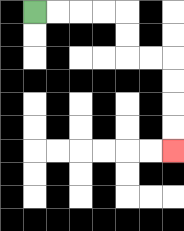{'start': '[1, 0]', 'end': '[7, 6]', 'path_directions': 'R,R,R,R,D,D,R,R,D,D,D,D', 'path_coordinates': '[[1, 0], [2, 0], [3, 0], [4, 0], [5, 0], [5, 1], [5, 2], [6, 2], [7, 2], [7, 3], [7, 4], [7, 5], [7, 6]]'}